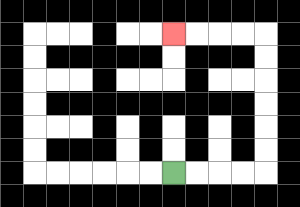{'start': '[7, 7]', 'end': '[7, 1]', 'path_directions': 'R,R,R,R,U,U,U,U,U,U,L,L,L,L', 'path_coordinates': '[[7, 7], [8, 7], [9, 7], [10, 7], [11, 7], [11, 6], [11, 5], [11, 4], [11, 3], [11, 2], [11, 1], [10, 1], [9, 1], [8, 1], [7, 1]]'}